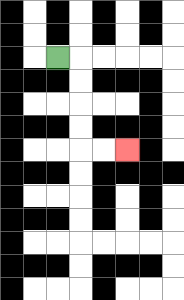{'start': '[2, 2]', 'end': '[5, 6]', 'path_directions': 'R,D,D,D,D,R,R', 'path_coordinates': '[[2, 2], [3, 2], [3, 3], [3, 4], [3, 5], [3, 6], [4, 6], [5, 6]]'}